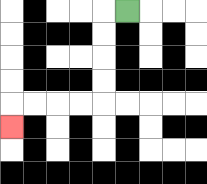{'start': '[5, 0]', 'end': '[0, 5]', 'path_directions': 'L,D,D,D,D,L,L,L,L,D', 'path_coordinates': '[[5, 0], [4, 0], [4, 1], [4, 2], [4, 3], [4, 4], [3, 4], [2, 4], [1, 4], [0, 4], [0, 5]]'}